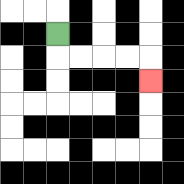{'start': '[2, 1]', 'end': '[6, 3]', 'path_directions': 'D,R,R,R,R,D', 'path_coordinates': '[[2, 1], [2, 2], [3, 2], [4, 2], [5, 2], [6, 2], [6, 3]]'}